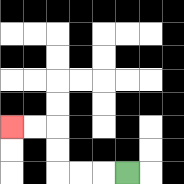{'start': '[5, 7]', 'end': '[0, 5]', 'path_directions': 'L,L,L,U,U,L,L', 'path_coordinates': '[[5, 7], [4, 7], [3, 7], [2, 7], [2, 6], [2, 5], [1, 5], [0, 5]]'}